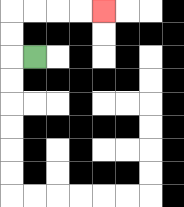{'start': '[1, 2]', 'end': '[4, 0]', 'path_directions': 'L,U,U,R,R,R,R', 'path_coordinates': '[[1, 2], [0, 2], [0, 1], [0, 0], [1, 0], [2, 0], [3, 0], [4, 0]]'}